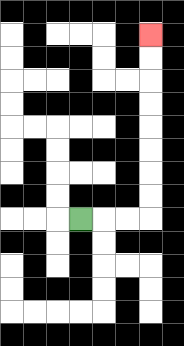{'start': '[3, 9]', 'end': '[6, 1]', 'path_directions': 'R,R,R,U,U,U,U,U,U,U,U', 'path_coordinates': '[[3, 9], [4, 9], [5, 9], [6, 9], [6, 8], [6, 7], [6, 6], [6, 5], [6, 4], [6, 3], [6, 2], [6, 1]]'}